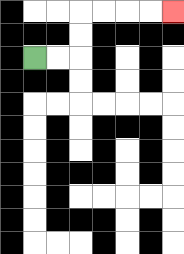{'start': '[1, 2]', 'end': '[7, 0]', 'path_directions': 'R,R,U,U,R,R,R,R', 'path_coordinates': '[[1, 2], [2, 2], [3, 2], [3, 1], [3, 0], [4, 0], [5, 0], [6, 0], [7, 0]]'}